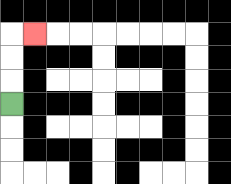{'start': '[0, 4]', 'end': '[1, 1]', 'path_directions': 'U,U,U,R', 'path_coordinates': '[[0, 4], [0, 3], [0, 2], [0, 1], [1, 1]]'}